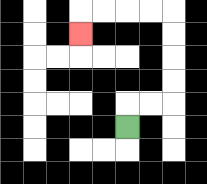{'start': '[5, 5]', 'end': '[3, 1]', 'path_directions': 'U,R,R,U,U,U,U,L,L,L,L,D', 'path_coordinates': '[[5, 5], [5, 4], [6, 4], [7, 4], [7, 3], [7, 2], [7, 1], [7, 0], [6, 0], [5, 0], [4, 0], [3, 0], [3, 1]]'}